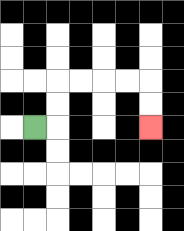{'start': '[1, 5]', 'end': '[6, 5]', 'path_directions': 'R,U,U,R,R,R,R,D,D', 'path_coordinates': '[[1, 5], [2, 5], [2, 4], [2, 3], [3, 3], [4, 3], [5, 3], [6, 3], [6, 4], [6, 5]]'}